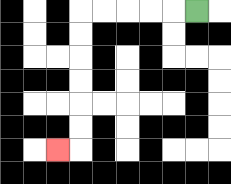{'start': '[8, 0]', 'end': '[2, 6]', 'path_directions': 'L,L,L,L,L,D,D,D,D,D,D,L', 'path_coordinates': '[[8, 0], [7, 0], [6, 0], [5, 0], [4, 0], [3, 0], [3, 1], [3, 2], [3, 3], [3, 4], [3, 5], [3, 6], [2, 6]]'}